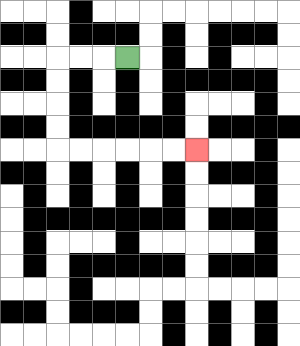{'start': '[5, 2]', 'end': '[8, 6]', 'path_directions': 'L,L,L,D,D,D,D,R,R,R,R,R,R', 'path_coordinates': '[[5, 2], [4, 2], [3, 2], [2, 2], [2, 3], [2, 4], [2, 5], [2, 6], [3, 6], [4, 6], [5, 6], [6, 6], [7, 6], [8, 6]]'}